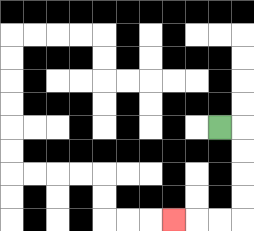{'start': '[9, 5]', 'end': '[7, 9]', 'path_directions': 'R,D,D,D,D,L,L,L', 'path_coordinates': '[[9, 5], [10, 5], [10, 6], [10, 7], [10, 8], [10, 9], [9, 9], [8, 9], [7, 9]]'}